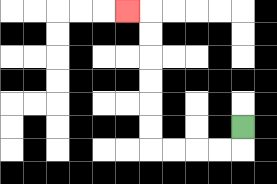{'start': '[10, 5]', 'end': '[5, 0]', 'path_directions': 'D,L,L,L,L,U,U,U,U,U,U,L', 'path_coordinates': '[[10, 5], [10, 6], [9, 6], [8, 6], [7, 6], [6, 6], [6, 5], [6, 4], [6, 3], [6, 2], [6, 1], [6, 0], [5, 0]]'}